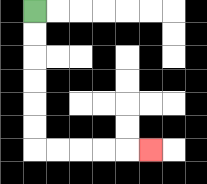{'start': '[1, 0]', 'end': '[6, 6]', 'path_directions': 'D,D,D,D,D,D,R,R,R,R,R', 'path_coordinates': '[[1, 0], [1, 1], [1, 2], [1, 3], [1, 4], [1, 5], [1, 6], [2, 6], [3, 6], [4, 6], [5, 6], [6, 6]]'}